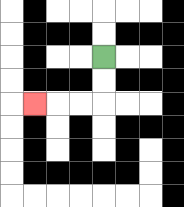{'start': '[4, 2]', 'end': '[1, 4]', 'path_directions': 'D,D,L,L,L', 'path_coordinates': '[[4, 2], [4, 3], [4, 4], [3, 4], [2, 4], [1, 4]]'}